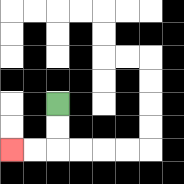{'start': '[2, 4]', 'end': '[0, 6]', 'path_directions': 'D,D,L,L', 'path_coordinates': '[[2, 4], [2, 5], [2, 6], [1, 6], [0, 6]]'}